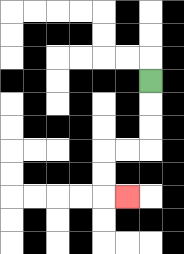{'start': '[6, 3]', 'end': '[5, 8]', 'path_directions': 'D,D,D,L,L,D,D,R', 'path_coordinates': '[[6, 3], [6, 4], [6, 5], [6, 6], [5, 6], [4, 6], [4, 7], [4, 8], [5, 8]]'}